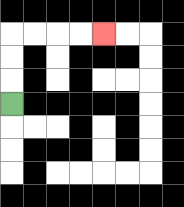{'start': '[0, 4]', 'end': '[4, 1]', 'path_directions': 'U,U,U,R,R,R,R', 'path_coordinates': '[[0, 4], [0, 3], [0, 2], [0, 1], [1, 1], [2, 1], [3, 1], [4, 1]]'}